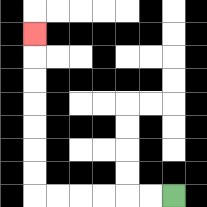{'start': '[7, 8]', 'end': '[1, 1]', 'path_directions': 'L,L,L,L,L,L,U,U,U,U,U,U,U', 'path_coordinates': '[[7, 8], [6, 8], [5, 8], [4, 8], [3, 8], [2, 8], [1, 8], [1, 7], [1, 6], [1, 5], [1, 4], [1, 3], [1, 2], [1, 1]]'}